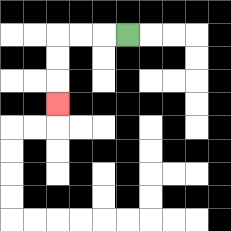{'start': '[5, 1]', 'end': '[2, 4]', 'path_directions': 'L,L,L,D,D,D', 'path_coordinates': '[[5, 1], [4, 1], [3, 1], [2, 1], [2, 2], [2, 3], [2, 4]]'}